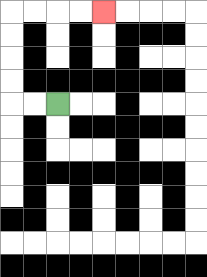{'start': '[2, 4]', 'end': '[4, 0]', 'path_directions': 'L,L,U,U,U,U,R,R,R,R', 'path_coordinates': '[[2, 4], [1, 4], [0, 4], [0, 3], [0, 2], [0, 1], [0, 0], [1, 0], [2, 0], [3, 0], [4, 0]]'}